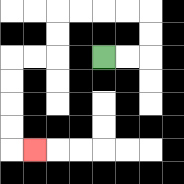{'start': '[4, 2]', 'end': '[1, 6]', 'path_directions': 'R,R,U,U,L,L,L,L,D,D,L,L,D,D,D,D,R', 'path_coordinates': '[[4, 2], [5, 2], [6, 2], [6, 1], [6, 0], [5, 0], [4, 0], [3, 0], [2, 0], [2, 1], [2, 2], [1, 2], [0, 2], [0, 3], [0, 4], [0, 5], [0, 6], [1, 6]]'}